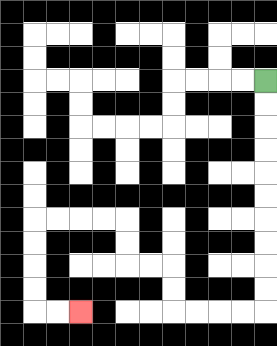{'start': '[11, 3]', 'end': '[3, 13]', 'path_directions': 'D,D,D,D,D,D,D,D,D,D,L,L,L,L,U,U,L,L,U,U,L,L,L,L,D,D,D,D,R,R', 'path_coordinates': '[[11, 3], [11, 4], [11, 5], [11, 6], [11, 7], [11, 8], [11, 9], [11, 10], [11, 11], [11, 12], [11, 13], [10, 13], [9, 13], [8, 13], [7, 13], [7, 12], [7, 11], [6, 11], [5, 11], [5, 10], [5, 9], [4, 9], [3, 9], [2, 9], [1, 9], [1, 10], [1, 11], [1, 12], [1, 13], [2, 13], [3, 13]]'}